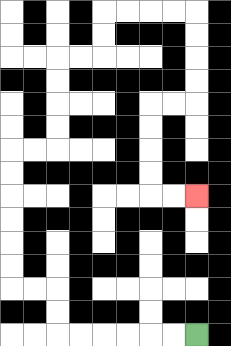{'start': '[8, 14]', 'end': '[8, 8]', 'path_directions': 'L,L,L,L,L,L,U,U,L,L,U,U,U,U,U,U,R,R,U,U,U,U,R,R,U,U,R,R,R,R,D,D,D,D,L,L,D,D,D,D,R,R', 'path_coordinates': '[[8, 14], [7, 14], [6, 14], [5, 14], [4, 14], [3, 14], [2, 14], [2, 13], [2, 12], [1, 12], [0, 12], [0, 11], [0, 10], [0, 9], [0, 8], [0, 7], [0, 6], [1, 6], [2, 6], [2, 5], [2, 4], [2, 3], [2, 2], [3, 2], [4, 2], [4, 1], [4, 0], [5, 0], [6, 0], [7, 0], [8, 0], [8, 1], [8, 2], [8, 3], [8, 4], [7, 4], [6, 4], [6, 5], [6, 6], [6, 7], [6, 8], [7, 8], [8, 8]]'}